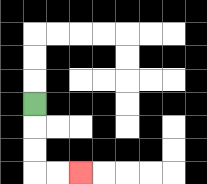{'start': '[1, 4]', 'end': '[3, 7]', 'path_directions': 'D,D,D,R,R', 'path_coordinates': '[[1, 4], [1, 5], [1, 6], [1, 7], [2, 7], [3, 7]]'}